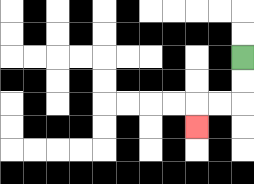{'start': '[10, 2]', 'end': '[8, 5]', 'path_directions': 'D,D,L,L,D', 'path_coordinates': '[[10, 2], [10, 3], [10, 4], [9, 4], [8, 4], [8, 5]]'}